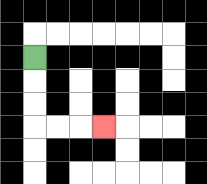{'start': '[1, 2]', 'end': '[4, 5]', 'path_directions': 'D,D,D,R,R,R', 'path_coordinates': '[[1, 2], [1, 3], [1, 4], [1, 5], [2, 5], [3, 5], [4, 5]]'}